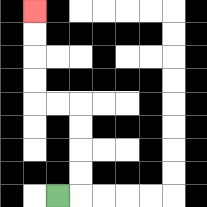{'start': '[2, 8]', 'end': '[1, 0]', 'path_directions': 'R,U,U,U,U,L,L,U,U,U,U', 'path_coordinates': '[[2, 8], [3, 8], [3, 7], [3, 6], [3, 5], [3, 4], [2, 4], [1, 4], [1, 3], [1, 2], [1, 1], [1, 0]]'}